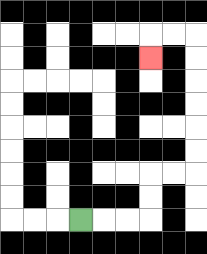{'start': '[3, 9]', 'end': '[6, 2]', 'path_directions': 'R,R,R,U,U,R,R,U,U,U,U,U,U,L,L,D', 'path_coordinates': '[[3, 9], [4, 9], [5, 9], [6, 9], [6, 8], [6, 7], [7, 7], [8, 7], [8, 6], [8, 5], [8, 4], [8, 3], [8, 2], [8, 1], [7, 1], [6, 1], [6, 2]]'}